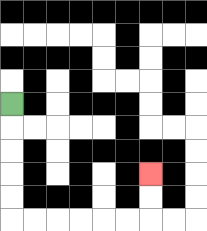{'start': '[0, 4]', 'end': '[6, 7]', 'path_directions': 'D,D,D,D,D,R,R,R,R,R,R,U,U', 'path_coordinates': '[[0, 4], [0, 5], [0, 6], [0, 7], [0, 8], [0, 9], [1, 9], [2, 9], [3, 9], [4, 9], [5, 9], [6, 9], [6, 8], [6, 7]]'}